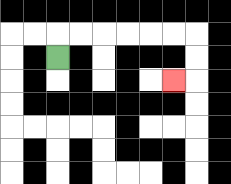{'start': '[2, 2]', 'end': '[7, 3]', 'path_directions': 'U,R,R,R,R,R,R,D,D,L', 'path_coordinates': '[[2, 2], [2, 1], [3, 1], [4, 1], [5, 1], [6, 1], [7, 1], [8, 1], [8, 2], [8, 3], [7, 3]]'}